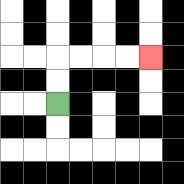{'start': '[2, 4]', 'end': '[6, 2]', 'path_directions': 'U,U,R,R,R,R', 'path_coordinates': '[[2, 4], [2, 3], [2, 2], [3, 2], [4, 2], [5, 2], [6, 2]]'}